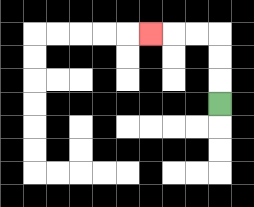{'start': '[9, 4]', 'end': '[6, 1]', 'path_directions': 'U,U,U,L,L,L', 'path_coordinates': '[[9, 4], [9, 3], [9, 2], [9, 1], [8, 1], [7, 1], [6, 1]]'}